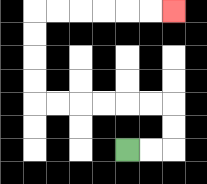{'start': '[5, 6]', 'end': '[7, 0]', 'path_directions': 'R,R,U,U,L,L,L,L,L,L,U,U,U,U,R,R,R,R,R,R', 'path_coordinates': '[[5, 6], [6, 6], [7, 6], [7, 5], [7, 4], [6, 4], [5, 4], [4, 4], [3, 4], [2, 4], [1, 4], [1, 3], [1, 2], [1, 1], [1, 0], [2, 0], [3, 0], [4, 0], [5, 0], [6, 0], [7, 0]]'}